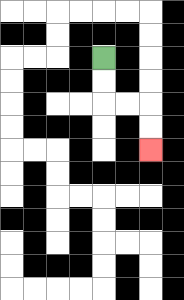{'start': '[4, 2]', 'end': '[6, 6]', 'path_directions': 'D,D,R,R,D,D', 'path_coordinates': '[[4, 2], [4, 3], [4, 4], [5, 4], [6, 4], [6, 5], [6, 6]]'}